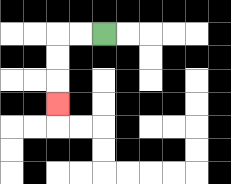{'start': '[4, 1]', 'end': '[2, 4]', 'path_directions': 'L,L,D,D,D', 'path_coordinates': '[[4, 1], [3, 1], [2, 1], [2, 2], [2, 3], [2, 4]]'}